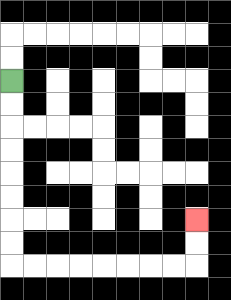{'start': '[0, 3]', 'end': '[8, 9]', 'path_directions': 'D,D,D,D,D,D,D,D,R,R,R,R,R,R,R,R,U,U', 'path_coordinates': '[[0, 3], [0, 4], [0, 5], [0, 6], [0, 7], [0, 8], [0, 9], [0, 10], [0, 11], [1, 11], [2, 11], [3, 11], [4, 11], [5, 11], [6, 11], [7, 11], [8, 11], [8, 10], [8, 9]]'}